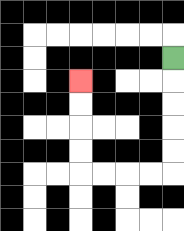{'start': '[7, 2]', 'end': '[3, 3]', 'path_directions': 'D,D,D,D,D,L,L,L,L,U,U,U,U', 'path_coordinates': '[[7, 2], [7, 3], [7, 4], [7, 5], [7, 6], [7, 7], [6, 7], [5, 7], [4, 7], [3, 7], [3, 6], [3, 5], [3, 4], [3, 3]]'}